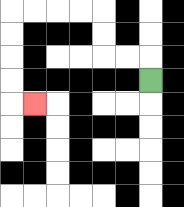{'start': '[6, 3]', 'end': '[1, 4]', 'path_directions': 'U,L,L,U,U,L,L,L,L,D,D,D,D,R', 'path_coordinates': '[[6, 3], [6, 2], [5, 2], [4, 2], [4, 1], [4, 0], [3, 0], [2, 0], [1, 0], [0, 0], [0, 1], [0, 2], [0, 3], [0, 4], [1, 4]]'}